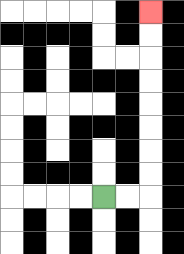{'start': '[4, 8]', 'end': '[6, 0]', 'path_directions': 'R,R,U,U,U,U,U,U,U,U', 'path_coordinates': '[[4, 8], [5, 8], [6, 8], [6, 7], [6, 6], [6, 5], [6, 4], [6, 3], [6, 2], [6, 1], [6, 0]]'}